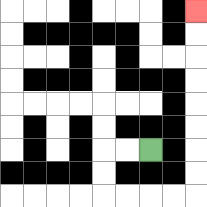{'start': '[6, 6]', 'end': '[8, 0]', 'path_directions': 'L,L,D,D,R,R,R,R,U,U,U,U,U,U,U,U', 'path_coordinates': '[[6, 6], [5, 6], [4, 6], [4, 7], [4, 8], [5, 8], [6, 8], [7, 8], [8, 8], [8, 7], [8, 6], [8, 5], [8, 4], [8, 3], [8, 2], [8, 1], [8, 0]]'}